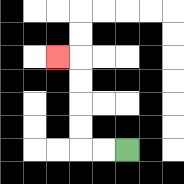{'start': '[5, 6]', 'end': '[2, 2]', 'path_directions': 'L,L,U,U,U,U,L', 'path_coordinates': '[[5, 6], [4, 6], [3, 6], [3, 5], [3, 4], [3, 3], [3, 2], [2, 2]]'}